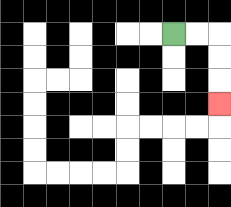{'start': '[7, 1]', 'end': '[9, 4]', 'path_directions': 'R,R,D,D,D', 'path_coordinates': '[[7, 1], [8, 1], [9, 1], [9, 2], [9, 3], [9, 4]]'}